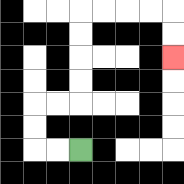{'start': '[3, 6]', 'end': '[7, 2]', 'path_directions': 'L,L,U,U,R,R,U,U,U,U,R,R,R,R,D,D', 'path_coordinates': '[[3, 6], [2, 6], [1, 6], [1, 5], [1, 4], [2, 4], [3, 4], [3, 3], [3, 2], [3, 1], [3, 0], [4, 0], [5, 0], [6, 0], [7, 0], [7, 1], [7, 2]]'}